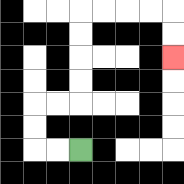{'start': '[3, 6]', 'end': '[7, 2]', 'path_directions': 'L,L,U,U,R,R,U,U,U,U,R,R,R,R,D,D', 'path_coordinates': '[[3, 6], [2, 6], [1, 6], [1, 5], [1, 4], [2, 4], [3, 4], [3, 3], [3, 2], [3, 1], [3, 0], [4, 0], [5, 0], [6, 0], [7, 0], [7, 1], [7, 2]]'}